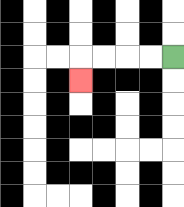{'start': '[7, 2]', 'end': '[3, 3]', 'path_directions': 'L,L,L,L,D', 'path_coordinates': '[[7, 2], [6, 2], [5, 2], [4, 2], [3, 2], [3, 3]]'}